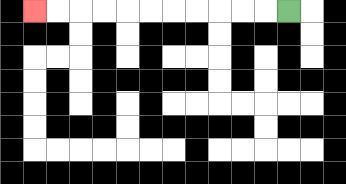{'start': '[12, 0]', 'end': '[1, 0]', 'path_directions': 'L,L,L,L,L,L,L,L,L,L,L', 'path_coordinates': '[[12, 0], [11, 0], [10, 0], [9, 0], [8, 0], [7, 0], [6, 0], [5, 0], [4, 0], [3, 0], [2, 0], [1, 0]]'}